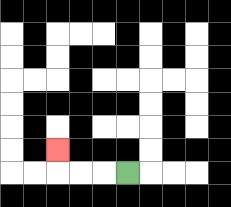{'start': '[5, 7]', 'end': '[2, 6]', 'path_directions': 'L,L,L,U', 'path_coordinates': '[[5, 7], [4, 7], [3, 7], [2, 7], [2, 6]]'}